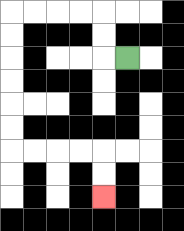{'start': '[5, 2]', 'end': '[4, 8]', 'path_directions': 'L,U,U,L,L,L,L,D,D,D,D,D,D,R,R,R,R,D,D', 'path_coordinates': '[[5, 2], [4, 2], [4, 1], [4, 0], [3, 0], [2, 0], [1, 0], [0, 0], [0, 1], [0, 2], [0, 3], [0, 4], [0, 5], [0, 6], [1, 6], [2, 6], [3, 6], [4, 6], [4, 7], [4, 8]]'}